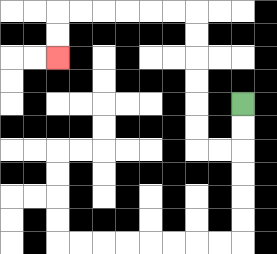{'start': '[10, 4]', 'end': '[2, 2]', 'path_directions': 'D,D,L,L,U,U,U,U,U,U,L,L,L,L,L,L,D,D', 'path_coordinates': '[[10, 4], [10, 5], [10, 6], [9, 6], [8, 6], [8, 5], [8, 4], [8, 3], [8, 2], [8, 1], [8, 0], [7, 0], [6, 0], [5, 0], [4, 0], [3, 0], [2, 0], [2, 1], [2, 2]]'}